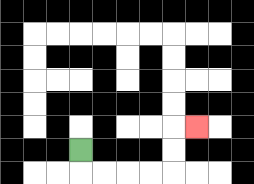{'start': '[3, 6]', 'end': '[8, 5]', 'path_directions': 'D,R,R,R,R,U,U,R', 'path_coordinates': '[[3, 6], [3, 7], [4, 7], [5, 7], [6, 7], [7, 7], [7, 6], [7, 5], [8, 5]]'}